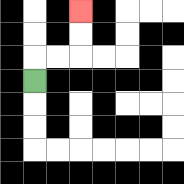{'start': '[1, 3]', 'end': '[3, 0]', 'path_directions': 'U,R,R,U,U', 'path_coordinates': '[[1, 3], [1, 2], [2, 2], [3, 2], [3, 1], [3, 0]]'}